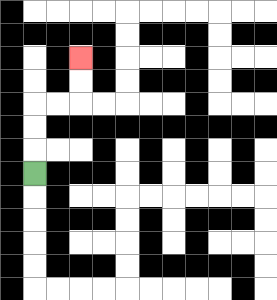{'start': '[1, 7]', 'end': '[3, 2]', 'path_directions': 'U,U,U,R,R,U,U', 'path_coordinates': '[[1, 7], [1, 6], [1, 5], [1, 4], [2, 4], [3, 4], [3, 3], [3, 2]]'}